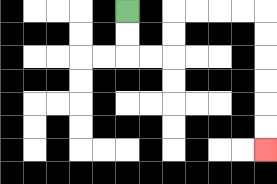{'start': '[5, 0]', 'end': '[11, 6]', 'path_directions': 'D,D,R,R,U,U,R,R,R,R,D,D,D,D,D,D', 'path_coordinates': '[[5, 0], [5, 1], [5, 2], [6, 2], [7, 2], [7, 1], [7, 0], [8, 0], [9, 0], [10, 0], [11, 0], [11, 1], [11, 2], [11, 3], [11, 4], [11, 5], [11, 6]]'}